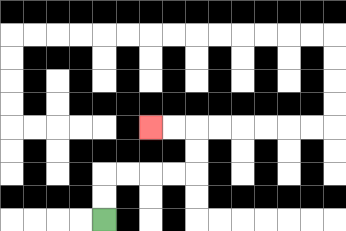{'start': '[4, 9]', 'end': '[6, 5]', 'path_directions': 'U,U,R,R,R,R,U,U,L,L', 'path_coordinates': '[[4, 9], [4, 8], [4, 7], [5, 7], [6, 7], [7, 7], [8, 7], [8, 6], [8, 5], [7, 5], [6, 5]]'}